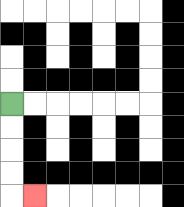{'start': '[0, 4]', 'end': '[1, 8]', 'path_directions': 'D,D,D,D,R', 'path_coordinates': '[[0, 4], [0, 5], [0, 6], [0, 7], [0, 8], [1, 8]]'}